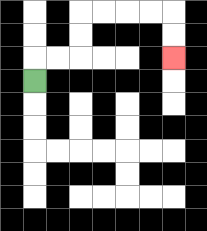{'start': '[1, 3]', 'end': '[7, 2]', 'path_directions': 'U,R,R,U,U,R,R,R,R,D,D', 'path_coordinates': '[[1, 3], [1, 2], [2, 2], [3, 2], [3, 1], [3, 0], [4, 0], [5, 0], [6, 0], [7, 0], [7, 1], [7, 2]]'}